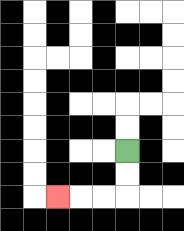{'start': '[5, 6]', 'end': '[2, 8]', 'path_directions': 'D,D,L,L,L', 'path_coordinates': '[[5, 6], [5, 7], [5, 8], [4, 8], [3, 8], [2, 8]]'}